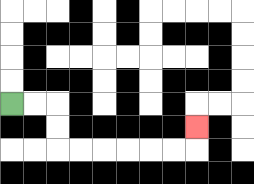{'start': '[0, 4]', 'end': '[8, 5]', 'path_directions': 'R,R,D,D,R,R,R,R,R,R,U', 'path_coordinates': '[[0, 4], [1, 4], [2, 4], [2, 5], [2, 6], [3, 6], [4, 6], [5, 6], [6, 6], [7, 6], [8, 6], [8, 5]]'}